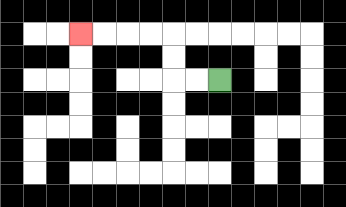{'start': '[9, 3]', 'end': '[3, 1]', 'path_directions': 'L,L,U,U,L,L,L,L', 'path_coordinates': '[[9, 3], [8, 3], [7, 3], [7, 2], [7, 1], [6, 1], [5, 1], [4, 1], [3, 1]]'}